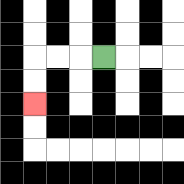{'start': '[4, 2]', 'end': '[1, 4]', 'path_directions': 'L,L,L,D,D', 'path_coordinates': '[[4, 2], [3, 2], [2, 2], [1, 2], [1, 3], [1, 4]]'}